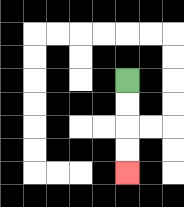{'start': '[5, 3]', 'end': '[5, 7]', 'path_directions': 'D,D,D,D', 'path_coordinates': '[[5, 3], [5, 4], [5, 5], [5, 6], [5, 7]]'}